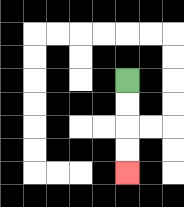{'start': '[5, 3]', 'end': '[5, 7]', 'path_directions': 'D,D,D,D', 'path_coordinates': '[[5, 3], [5, 4], [5, 5], [5, 6], [5, 7]]'}